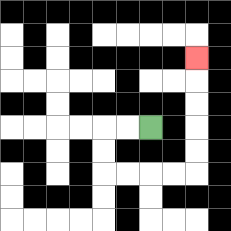{'start': '[6, 5]', 'end': '[8, 2]', 'path_directions': 'L,L,D,D,R,R,R,R,U,U,U,U,U', 'path_coordinates': '[[6, 5], [5, 5], [4, 5], [4, 6], [4, 7], [5, 7], [6, 7], [7, 7], [8, 7], [8, 6], [8, 5], [8, 4], [8, 3], [8, 2]]'}